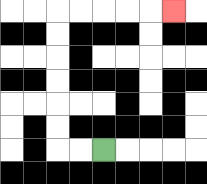{'start': '[4, 6]', 'end': '[7, 0]', 'path_directions': 'L,L,U,U,U,U,U,U,R,R,R,R,R', 'path_coordinates': '[[4, 6], [3, 6], [2, 6], [2, 5], [2, 4], [2, 3], [2, 2], [2, 1], [2, 0], [3, 0], [4, 0], [5, 0], [6, 0], [7, 0]]'}